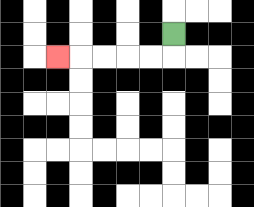{'start': '[7, 1]', 'end': '[2, 2]', 'path_directions': 'D,L,L,L,L,L', 'path_coordinates': '[[7, 1], [7, 2], [6, 2], [5, 2], [4, 2], [3, 2], [2, 2]]'}